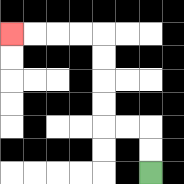{'start': '[6, 7]', 'end': '[0, 1]', 'path_directions': 'U,U,L,L,U,U,U,U,L,L,L,L', 'path_coordinates': '[[6, 7], [6, 6], [6, 5], [5, 5], [4, 5], [4, 4], [4, 3], [4, 2], [4, 1], [3, 1], [2, 1], [1, 1], [0, 1]]'}